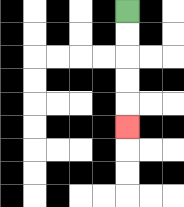{'start': '[5, 0]', 'end': '[5, 5]', 'path_directions': 'D,D,D,D,D', 'path_coordinates': '[[5, 0], [5, 1], [5, 2], [5, 3], [5, 4], [5, 5]]'}